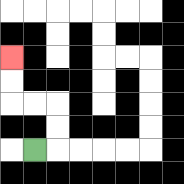{'start': '[1, 6]', 'end': '[0, 2]', 'path_directions': 'R,U,U,L,L,U,U', 'path_coordinates': '[[1, 6], [2, 6], [2, 5], [2, 4], [1, 4], [0, 4], [0, 3], [0, 2]]'}